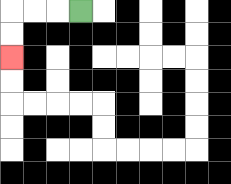{'start': '[3, 0]', 'end': '[0, 2]', 'path_directions': 'L,L,L,D,D', 'path_coordinates': '[[3, 0], [2, 0], [1, 0], [0, 0], [0, 1], [0, 2]]'}